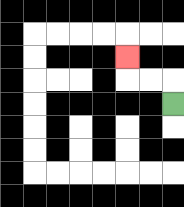{'start': '[7, 4]', 'end': '[5, 2]', 'path_directions': 'U,L,L,U', 'path_coordinates': '[[7, 4], [7, 3], [6, 3], [5, 3], [5, 2]]'}